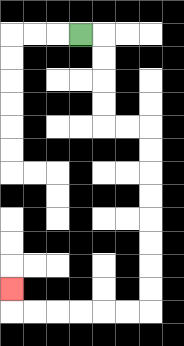{'start': '[3, 1]', 'end': '[0, 12]', 'path_directions': 'R,D,D,D,D,R,R,D,D,D,D,D,D,D,D,L,L,L,L,L,L,U', 'path_coordinates': '[[3, 1], [4, 1], [4, 2], [4, 3], [4, 4], [4, 5], [5, 5], [6, 5], [6, 6], [6, 7], [6, 8], [6, 9], [6, 10], [6, 11], [6, 12], [6, 13], [5, 13], [4, 13], [3, 13], [2, 13], [1, 13], [0, 13], [0, 12]]'}